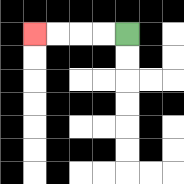{'start': '[5, 1]', 'end': '[1, 1]', 'path_directions': 'L,L,L,L', 'path_coordinates': '[[5, 1], [4, 1], [3, 1], [2, 1], [1, 1]]'}